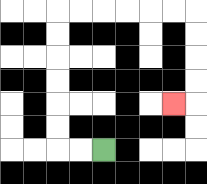{'start': '[4, 6]', 'end': '[7, 4]', 'path_directions': 'L,L,U,U,U,U,U,U,R,R,R,R,R,R,D,D,D,D,L', 'path_coordinates': '[[4, 6], [3, 6], [2, 6], [2, 5], [2, 4], [2, 3], [2, 2], [2, 1], [2, 0], [3, 0], [4, 0], [5, 0], [6, 0], [7, 0], [8, 0], [8, 1], [8, 2], [8, 3], [8, 4], [7, 4]]'}